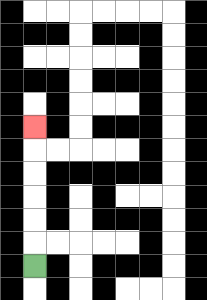{'start': '[1, 11]', 'end': '[1, 5]', 'path_directions': 'U,U,U,U,U,U', 'path_coordinates': '[[1, 11], [1, 10], [1, 9], [1, 8], [1, 7], [1, 6], [1, 5]]'}